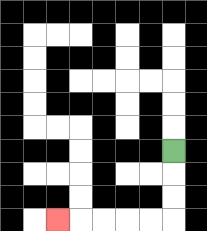{'start': '[7, 6]', 'end': '[2, 9]', 'path_directions': 'D,D,D,L,L,L,L,L', 'path_coordinates': '[[7, 6], [7, 7], [7, 8], [7, 9], [6, 9], [5, 9], [4, 9], [3, 9], [2, 9]]'}